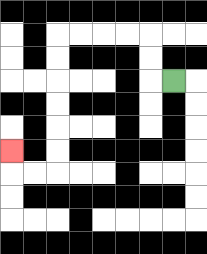{'start': '[7, 3]', 'end': '[0, 6]', 'path_directions': 'L,U,U,L,L,L,L,D,D,D,D,D,D,L,L,U', 'path_coordinates': '[[7, 3], [6, 3], [6, 2], [6, 1], [5, 1], [4, 1], [3, 1], [2, 1], [2, 2], [2, 3], [2, 4], [2, 5], [2, 6], [2, 7], [1, 7], [0, 7], [0, 6]]'}